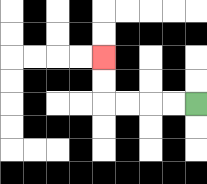{'start': '[8, 4]', 'end': '[4, 2]', 'path_directions': 'L,L,L,L,U,U', 'path_coordinates': '[[8, 4], [7, 4], [6, 4], [5, 4], [4, 4], [4, 3], [4, 2]]'}